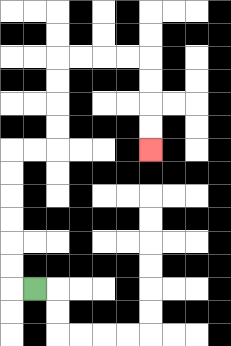{'start': '[1, 12]', 'end': '[6, 6]', 'path_directions': 'L,U,U,U,U,U,U,R,R,U,U,U,U,R,R,R,R,D,D,D,D', 'path_coordinates': '[[1, 12], [0, 12], [0, 11], [0, 10], [0, 9], [0, 8], [0, 7], [0, 6], [1, 6], [2, 6], [2, 5], [2, 4], [2, 3], [2, 2], [3, 2], [4, 2], [5, 2], [6, 2], [6, 3], [6, 4], [6, 5], [6, 6]]'}